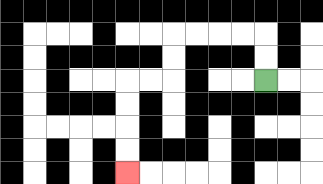{'start': '[11, 3]', 'end': '[5, 7]', 'path_directions': 'U,U,L,L,L,L,D,D,L,L,D,D,D,D', 'path_coordinates': '[[11, 3], [11, 2], [11, 1], [10, 1], [9, 1], [8, 1], [7, 1], [7, 2], [7, 3], [6, 3], [5, 3], [5, 4], [5, 5], [5, 6], [5, 7]]'}